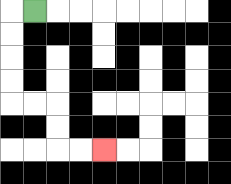{'start': '[1, 0]', 'end': '[4, 6]', 'path_directions': 'L,D,D,D,D,R,R,D,D,R,R', 'path_coordinates': '[[1, 0], [0, 0], [0, 1], [0, 2], [0, 3], [0, 4], [1, 4], [2, 4], [2, 5], [2, 6], [3, 6], [4, 6]]'}